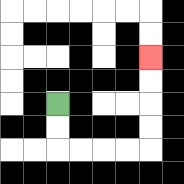{'start': '[2, 4]', 'end': '[6, 2]', 'path_directions': 'D,D,R,R,R,R,U,U,U,U', 'path_coordinates': '[[2, 4], [2, 5], [2, 6], [3, 6], [4, 6], [5, 6], [6, 6], [6, 5], [6, 4], [6, 3], [6, 2]]'}